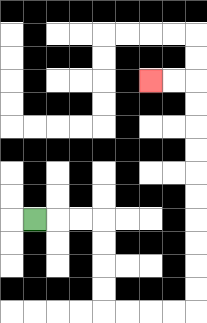{'start': '[1, 9]', 'end': '[6, 3]', 'path_directions': 'R,R,R,D,D,D,D,R,R,R,R,U,U,U,U,U,U,U,U,U,U,L,L', 'path_coordinates': '[[1, 9], [2, 9], [3, 9], [4, 9], [4, 10], [4, 11], [4, 12], [4, 13], [5, 13], [6, 13], [7, 13], [8, 13], [8, 12], [8, 11], [8, 10], [8, 9], [8, 8], [8, 7], [8, 6], [8, 5], [8, 4], [8, 3], [7, 3], [6, 3]]'}